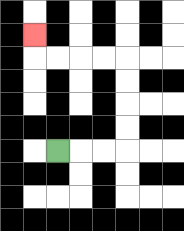{'start': '[2, 6]', 'end': '[1, 1]', 'path_directions': 'R,R,R,U,U,U,U,L,L,L,L,U', 'path_coordinates': '[[2, 6], [3, 6], [4, 6], [5, 6], [5, 5], [5, 4], [5, 3], [5, 2], [4, 2], [3, 2], [2, 2], [1, 2], [1, 1]]'}